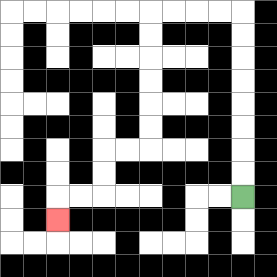{'start': '[10, 8]', 'end': '[2, 9]', 'path_directions': 'U,U,U,U,U,U,U,U,L,L,L,L,D,D,D,D,D,D,L,L,D,D,L,L,D', 'path_coordinates': '[[10, 8], [10, 7], [10, 6], [10, 5], [10, 4], [10, 3], [10, 2], [10, 1], [10, 0], [9, 0], [8, 0], [7, 0], [6, 0], [6, 1], [6, 2], [6, 3], [6, 4], [6, 5], [6, 6], [5, 6], [4, 6], [4, 7], [4, 8], [3, 8], [2, 8], [2, 9]]'}